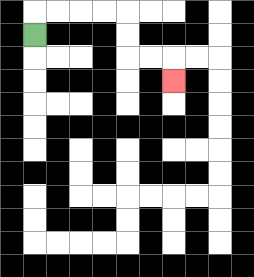{'start': '[1, 1]', 'end': '[7, 3]', 'path_directions': 'U,R,R,R,R,D,D,R,R,D', 'path_coordinates': '[[1, 1], [1, 0], [2, 0], [3, 0], [4, 0], [5, 0], [5, 1], [5, 2], [6, 2], [7, 2], [7, 3]]'}